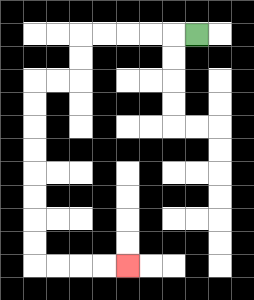{'start': '[8, 1]', 'end': '[5, 11]', 'path_directions': 'L,L,L,L,L,D,D,L,L,D,D,D,D,D,D,D,D,R,R,R,R', 'path_coordinates': '[[8, 1], [7, 1], [6, 1], [5, 1], [4, 1], [3, 1], [3, 2], [3, 3], [2, 3], [1, 3], [1, 4], [1, 5], [1, 6], [1, 7], [1, 8], [1, 9], [1, 10], [1, 11], [2, 11], [3, 11], [4, 11], [5, 11]]'}